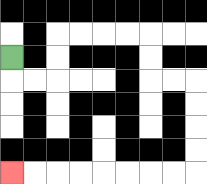{'start': '[0, 2]', 'end': '[0, 7]', 'path_directions': 'D,R,R,U,U,R,R,R,R,D,D,R,R,D,D,D,D,L,L,L,L,L,L,L,L', 'path_coordinates': '[[0, 2], [0, 3], [1, 3], [2, 3], [2, 2], [2, 1], [3, 1], [4, 1], [5, 1], [6, 1], [6, 2], [6, 3], [7, 3], [8, 3], [8, 4], [8, 5], [8, 6], [8, 7], [7, 7], [6, 7], [5, 7], [4, 7], [3, 7], [2, 7], [1, 7], [0, 7]]'}